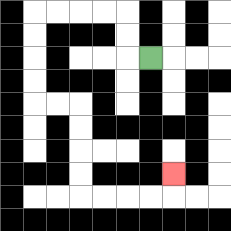{'start': '[6, 2]', 'end': '[7, 7]', 'path_directions': 'L,U,U,L,L,L,L,D,D,D,D,R,R,D,D,D,D,R,R,R,R,U', 'path_coordinates': '[[6, 2], [5, 2], [5, 1], [5, 0], [4, 0], [3, 0], [2, 0], [1, 0], [1, 1], [1, 2], [1, 3], [1, 4], [2, 4], [3, 4], [3, 5], [3, 6], [3, 7], [3, 8], [4, 8], [5, 8], [6, 8], [7, 8], [7, 7]]'}